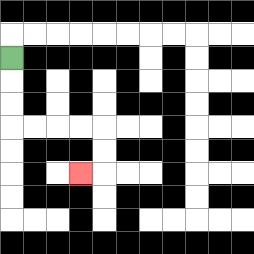{'start': '[0, 2]', 'end': '[3, 7]', 'path_directions': 'D,D,D,R,R,R,R,D,D,L', 'path_coordinates': '[[0, 2], [0, 3], [0, 4], [0, 5], [1, 5], [2, 5], [3, 5], [4, 5], [4, 6], [4, 7], [3, 7]]'}